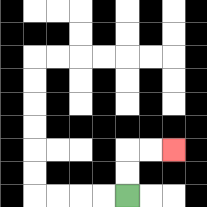{'start': '[5, 8]', 'end': '[7, 6]', 'path_directions': 'U,U,R,R', 'path_coordinates': '[[5, 8], [5, 7], [5, 6], [6, 6], [7, 6]]'}